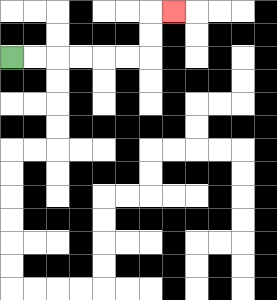{'start': '[0, 2]', 'end': '[7, 0]', 'path_directions': 'R,R,R,R,R,R,U,U,R', 'path_coordinates': '[[0, 2], [1, 2], [2, 2], [3, 2], [4, 2], [5, 2], [6, 2], [6, 1], [6, 0], [7, 0]]'}